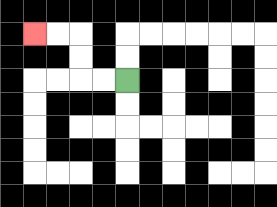{'start': '[5, 3]', 'end': '[1, 1]', 'path_directions': 'L,L,U,U,L,L', 'path_coordinates': '[[5, 3], [4, 3], [3, 3], [3, 2], [3, 1], [2, 1], [1, 1]]'}